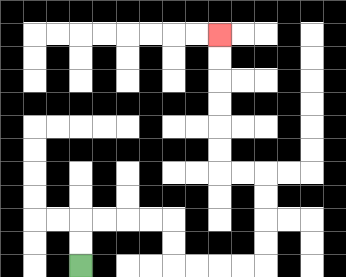{'start': '[3, 11]', 'end': '[9, 1]', 'path_directions': 'U,U,R,R,R,R,D,D,R,R,R,R,U,U,U,U,L,L,U,U,U,U,U,U', 'path_coordinates': '[[3, 11], [3, 10], [3, 9], [4, 9], [5, 9], [6, 9], [7, 9], [7, 10], [7, 11], [8, 11], [9, 11], [10, 11], [11, 11], [11, 10], [11, 9], [11, 8], [11, 7], [10, 7], [9, 7], [9, 6], [9, 5], [9, 4], [9, 3], [9, 2], [9, 1]]'}